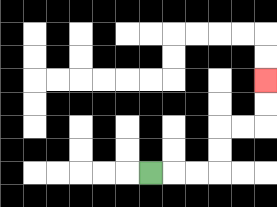{'start': '[6, 7]', 'end': '[11, 3]', 'path_directions': 'R,R,R,U,U,R,R,U,U', 'path_coordinates': '[[6, 7], [7, 7], [8, 7], [9, 7], [9, 6], [9, 5], [10, 5], [11, 5], [11, 4], [11, 3]]'}